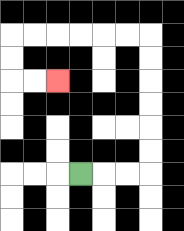{'start': '[3, 7]', 'end': '[2, 3]', 'path_directions': 'R,R,R,U,U,U,U,U,U,L,L,L,L,L,L,D,D,R,R', 'path_coordinates': '[[3, 7], [4, 7], [5, 7], [6, 7], [6, 6], [6, 5], [6, 4], [6, 3], [6, 2], [6, 1], [5, 1], [4, 1], [3, 1], [2, 1], [1, 1], [0, 1], [0, 2], [0, 3], [1, 3], [2, 3]]'}